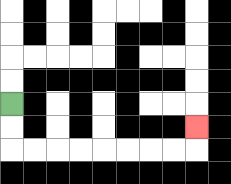{'start': '[0, 4]', 'end': '[8, 5]', 'path_directions': 'D,D,R,R,R,R,R,R,R,R,U', 'path_coordinates': '[[0, 4], [0, 5], [0, 6], [1, 6], [2, 6], [3, 6], [4, 6], [5, 6], [6, 6], [7, 6], [8, 6], [8, 5]]'}